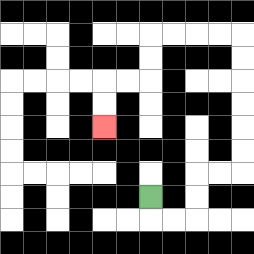{'start': '[6, 8]', 'end': '[4, 5]', 'path_directions': 'D,R,R,U,U,R,R,U,U,U,U,U,U,L,L,L,L,D,D,L,L,D,D', 'path_coordinates': '[[6, 8], [6, 9], [7, 9], [8, 9], [8, 8], [8, 7], [9, 7], [10, 7], [10, 6], [10, 5], [10, 4], [10, 3], [10, 2], [10, 1], [9, 1], [8, 1], [7, 1], [6, 1], [6, 2], [6, 3], [5, 3], [4, 3], [4, 4], [4, 5]]'}